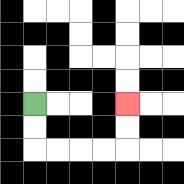{'start': '[1, 4]', 'end': '[5, 4]', 'path_directions': 'D,D,R,R,R,R,U,U', 'path_coordinates': '[[1, 4], [1, 5], [1, 6], [2, 6], [3, 6], [4, 6], [5, 6], [5, 5], [5, 4]]'}